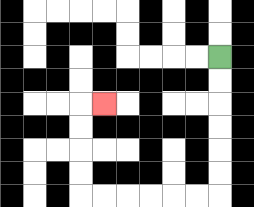{'start': '[9, 2]', 'end': '[4, 4]', 'path_directions': 'D,D,D,D,D,D,L,L,L,L,L,L,U,U,U,U,R', 'path_coordinates': '[[9, 2], [9, 3], [9, 4], [9, 5], [9, 6], [9, 7], [9, 8], [8, 8], [7, 8], [6, 8], [5, 8], [4, 8], [3, 8], [3, 7], [3, 6], [3, 5], [3, 4], [4, 4]]'}